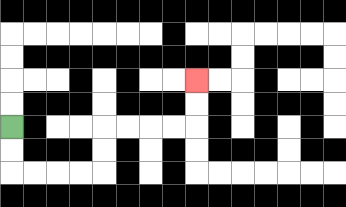{'start': '[0, 5]', 'end': '[8, 3]', 'path_directions': 'D,D,R,R,R,R,U,U,R,R,R,R,U,U', 'path_coordinates': '[[0, 5], [0, 6], [0, 7], [1, 7], [2, 7], [3, 7], [4, 7], [4, 6], [4, 5], [5, 5], [6, 5], [7, 5], [8, 5], [8, 4], [8, 3]]'}